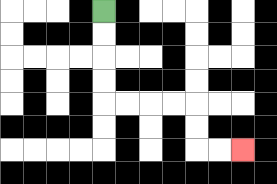{'start': '[4, 0]', 'end': '[10, 6]', 'path_directions': 'D,D,D,D,R,R,R,R,D,D,R,R', 'path_coordinates': '[[4, 0], [4, 1], [4, 2], [4, 3], [4, 4], [5, 4], [6, 4], [7, 4], [8, 4], [8, 5], [8, 6], [9, 6], [10, 6]]'}